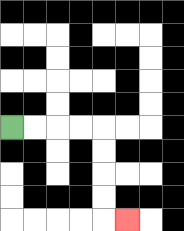{'start': '[0, 5]', 'end': '[5, 9]', 'path_directions': 'R,R,R,R,D,D,D,D,R', 'path_coordinates': '[[0, 5], [1, 5], [2, 5], [3, 5], [4, 5], [4, 6], [4, 7], [4, 8], [4, 9], [5, 9]]'}